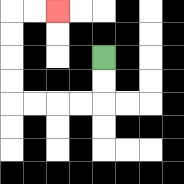{'start': '[4, 2]', 'end': '[2, 0]', 'path_directions': 'D,D,L,L,L,L,U,U,U,U,R,R', 'path_coordinates': '[[4, 2], [4, 3], [4, 4], [3, 4], [2, 4], [1, 4], [0, 4], [0, 3], [0, 2], [0, 1], [0, 0], [1, 0], [2, 0]]'}